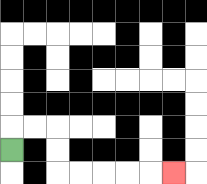{'start': '[0, 6]', 'end': '[7, 7]', 'path_directions': 'U,R,R,D,D,R,R,R,R,R', 'path_coordinates': '[[0, 6], [0, 5], [1, 5], [2, 5], [2, 6], [2, 7], [3, 7], [4, 7], [5, 7], [6, 7], [7, 7]]'}